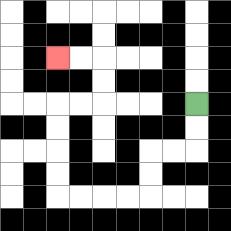{'start': '[8, 4]', 'end': '[2, 2]', 'path_directions': 'D,D,L,L,D,D,L,L,L,L,U,U,U,U,R,R,U,U,L,L', 'path_coordinates': '[[8, 4], [8, 5], [8, 6], [7, 6], [6, 6], [6, 7], [6, 8], [5, 8], [4, 8], [3, 8], [2, 8], [2, 7], [2, 6], [2, 5], [2, 4], [3, 4], [4, 4], [4, 3], [4, 2], [3, 2], [2, 2]]'}